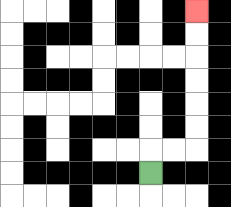{'start': '[6, 7]', 'end': '[8, 0]', 'path_directions': 'U,R,R,U,U,U,U,U,U', 'path_coordinates': '[[6, 7], [6, 6], [7, 6], [8, 6], [8, 5], [8, 4], [8, 3], [8, 2], [8, 1], [8, 0]]'}